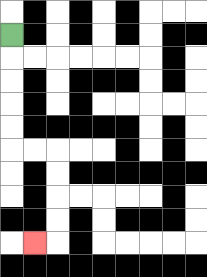{'start': '[0, 1]', 'end': '[1, 10]', 'path_directions': 'D,D,D,D,D,R,R,D,D,D,D,L', 'path_coordinates': '[[0, 1], [0, 2], [0, 3], [0, 4], [0, 5], [0, 6], [1, 6], [2, 6], [2, 7], [2, 8], [2, 9], [2, 10], [1, 10]]'}